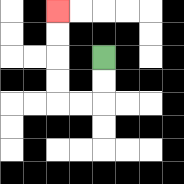{'start': '[4, 2]', 'end': '[2, 0]', 'path_directions': 'D,D,L,L,U,U,U,U', 'path_coordinates': '[[4, 2], [4, 3], [4, 4], [3, 4], [2, 4], [2, 3], [2, 2], [2, 1], [2, 0]]'}